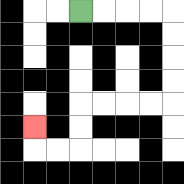{'start': '[3, 0]', 'end': '[1, 5]', 'path_directions': 'R,R,R,R,D,D,D,D,L,L,L,L,D,D,L,L,U', 'path_coordinates': '[[3, 0], [4, 0], [5, 0], [6, 0], [7, 0], [7, 1], [7, 2], [7, 3], [7, 4], [6, 4], [5, 4], [4, 4], [3, 4], [3, 5], [3, 6], [2, 6], [1, 6], [1, 5]]'}